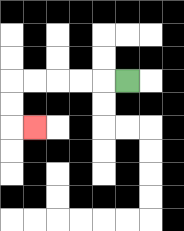{'start': '[5, 3]', 'end': '[1, 5]', 'path_directions': 'L,L,L,L,L,D,D,R', 'path_coordinates': '[[5, 3], [4, 3], [3, 3], [2, 3], [1, 3], [0, 3], [0, 4], [0, 5], [1, 5]]'}